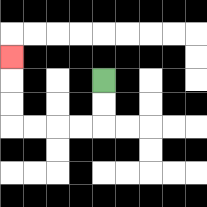{'start': '[4, 3]', 'end': '[0, 2]', 'path_directions': 'D,D,L,L,L,L,U,U,U', 'path_coordinates': '[[4, 3], [4, 4], [4, 5], [3, 5], [2, 5], [1, 5], [0, 5], [0, 4], [0, 3], [0, 2]]'}